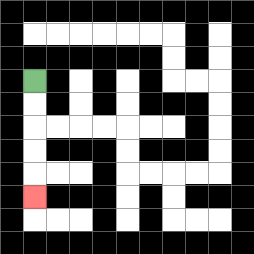{'start': '[1, 3]', 'end': '[1, 8]', 'path_directions': 'D,D,D,D,D', 'path_coordinates': '[[1, 3], [1, 4], [1, 5], [1, 6], [1, 7], [1, 8]]'}